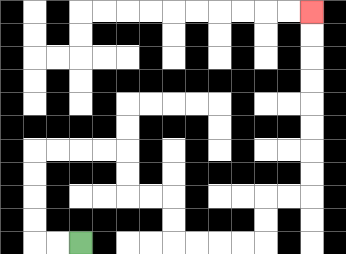{'start': '[3, 10]', 'end': '[13, 0]', 'path_directions': 'L,L,U,U,U,U,R,R,R,R,D,D,R,R,D,D,R,R,R,R,U,U,R,R,U,U,U,U,U,U,U,U', 'path_coordinates': '[[3, 10], [2, 10], [1, 10], [1, 9], [1, 8], [1, 7], [1, 6], [2, 6], [3, 6], [4, 6], [5, 6], [5, 7], [5, 8], [6, 8], [7, 8], [7, 9], [7, 10], [8, 10], [9, 10], [10, 10], [11, 10], [11, 9], [11, 8], [12, 8], [13, 8], [13, 7], [13, 6], [13, 5], [13, 4], [13, 3], [13, 2], [13, 1], [13, 0]]'}